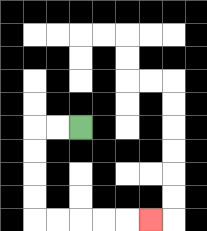{'start': '[3, 5]', 'end': '[6, 9]', 'path_directions': 'L,L,D,D,D,D,R,R,R,R,R', 'path_coordinates': '[[3, 5], [2, 5], [1, 5], [1, 6], [1, 7], [1, 8], [1, 9], [2, 9], [3, 9], [4, 9], [5, 9], [6, 9]]'}